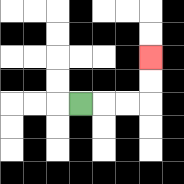{'start': '[3, 4]', 'end': '[6, 2]', 'path_directions': 'R,R,R,U,U', 'path_coordinates': '[[3, 4], [4, 4], [5, 4], [6, 4], [6, 3], [6, 2]]'}